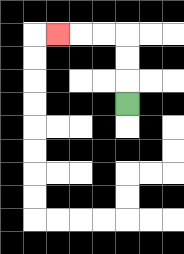{'start': '[5, 4]', 'end': '[2, 1]', 'path_directions': 'U,U,U,L,L,L', 'path_coordinates': '[[5, 4], [5, 3], [5, 2], [5, 1], [4, 1], [3, 1], [2, 1]]'}